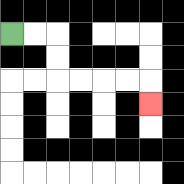{'start': '[0, 1]', 'end': '[6, 4]', 'path_directions': 'R,R,D,D,R,R,R,R,D', 'path_coordinates': '[[0, 1], [1, 1], [2, 1], [2, 2], [2, 3], [3, 3], [4, 3], [5, 3], [6, 3], [6, 4]]'}